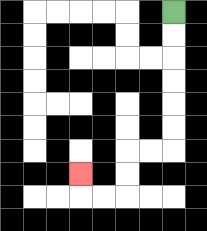{'start': '[7, 0]', 'end': '[3, 7]', 'path_directions': 'D,D,D,D,D,D,L,L,D,D,L,L,U', 'path_coordinates': '[[7, 0], [7, 1], [7, 2], [7, 3], [7, 4], [7, 5], [7, 6], [6, 6], [5, 6], [5, 7], [5, 8], [4, 8], [3, 8], [3, 7]]'}